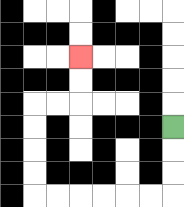{'start': '[7, 5]', 'end': '[3, 2]', 'path_directions': 'D,D,D,L,L,L,L,L,L,U,U,U,U,R,R,U,U', 'path_coordinates': '[[7, 5], [7, 6], [7, 7], [7, 8], [6, 8], [5, 8], [4, 8], [3, 8], [2, 8], [1, 8], [1, 7], [1, 6], [1, 5], [1, 4], [2, 4], [3, 4], [3, 3], [3, 2]]'}